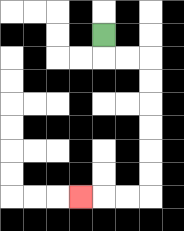{'start': '[4, 1]', 'end': '[3, 8]', 'path_directions': 'D,R,R,D,D,D,D,D,D,L,L,L', 'path_coordinates': '[[4, 1], [4, 2], [5, 2], [6, 2], [6, 3], [6, 4], [6, 5], [6, 6], [6, 7], [6, 8], [5, 8], [4, 8], [3, 8]]'}